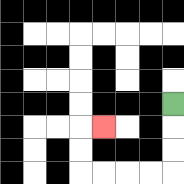{'start': '[7, 4]', 'end': '[4, 5]', 'path_directions': 'D,D,D,L,L,L,L,U,U,R', 'path_coordinates': '[[7, 4], [7, 5], [7, 6], [7, 7], [6, 7], [5, 7], [4, 7], [3, 7], [3, 6], [3, 5], [4, 5]]'}